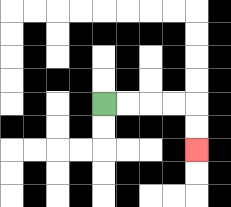{'start': '[4, 4]', 'end': '[8, 6]', 'path_directions': 'R,R,R,R,D,D', 'path_coordinates': '[[4, 4], [5, 4], [6, 4], [7, 4], [8, 4], [8, 5], [8, 6]]'}